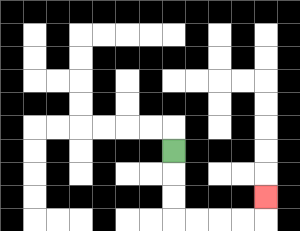{'start': '[7, 6]', 'end': '[11, 8]', 'path_directions': 'D,D,D,R,R,R,R,U', 'path_coordinates': '[[7, 6], [7, 7], [7, 8], [7, 9], [8, 9], [9, 9], [10, 9], [11, 9], [11, 8]]'}